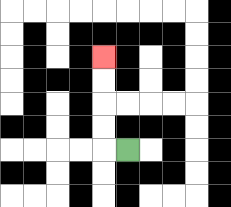{'start': '[5, 6]', 'end': '[4, 2]', 'path_directions': 'L,U,U,U,U', 'path_coordinates': '[[5, 6], [4, 6], [4, 5], [4, 4], [4, 3], [4, 2]]'}